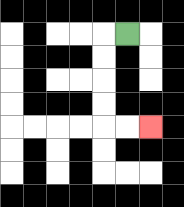{'start': '[5, 1]', 'end': '[6, 5]', 'path_directions': 'L,D,D,D,D,R,R', 'path_coordinates': '[[5, 1], [4, 1], [4, 2], [4, 3], [4, 4], [4, 5], [5, 5], [6, 5]]'}